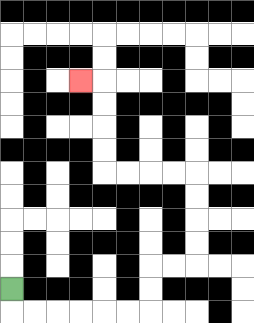{'start': '[0, 12]', 'end': '[3, 3]', 'path_directions': 'D,R,R,R,R,R,R,U,U,R,R,U,U,U,U,L,L,L,L,U,U,U,U,L', 'path_coordinates': '[[0, 12], [0, 13], [1, 13], [2, 13], [3, 13], [4, 13], [5, 13], [6, 13], [6, 12], [6, 11], [7, 11], [8, 11], [8, 10], [8, 9], [8, 8], [8, 7], [7, 7], [6, 7], [5, 7], [4, 7], [4, 6], [4, 5], [4, 4], [4, 3], [3, 3]]'}